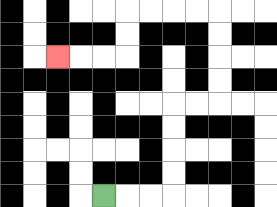{'start': '[4, 8]', 'end': '[2, 2]', 'path_directions': 'R,R,R,U,U,U,U,R,R,U,U,U,U,L,L,L,L,D,D,L,L,L', 'path_coordinates': '[[4, 8], [5, 8], [6, 8], [7, 8], [7, 7], [7, 6], [7, 5], [7, 4], [8, 4], [9, 4], [9, 3], [9, 2], [9, 1], [9, 0], [8, 0], [7, 0], [6, 0], [5, 0], [5, 1], [5, 2], [4, 2], [3, 2], [2, 2]]'}